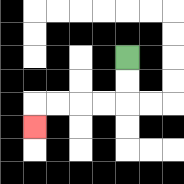{'start': '[5, 2]', 'end': '[1, 5]', 'path_directions': 'D,D,L,L,L,L,D', 'path_coordinates': '[[5, 2], [5, 3], [5, 4], [4, 4], [3, 4], [2, 4], [1, 4], [1, 5]]'}